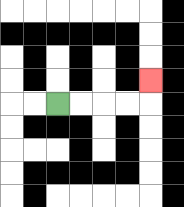{'start': '[2, 4]', 'end': '[6, 3]', 'path_directions': 'R,R,R,R,U', 'path_coordinates': '[[2, 4], [3, 4], [4, 4], [5, 4], [6, 4], [6, 3]]'}